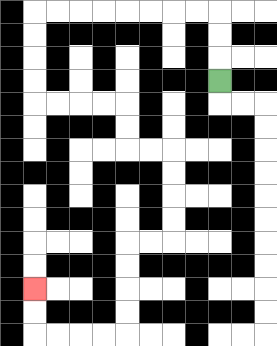{'start': '[9, 3]', 'end': '[1, 12]', 'path_directions': 'U,U,U,L,L,L,L,L,L,L,L,D,D,D,D,R,R,R,R,D,D,R,R,D,D,D,D,L,L,D,D,D,D,L,L,L,L,U,U', 'path_coordinates': '[[9, 3], [9, 2], [9, 1], [9, 0], [8, 0], [7, 0], [6, 0], [5, 0], [4, 0], [3, 0], [2, 0], [1, 0], [1, 1], [1, 2], [1, 3], [1, 4], [2, 4], [3, 4], [4, 4], [5, 4], [5, 5], [5, 6], [6, 6], [7, 6], [7, 7], [7, 8], [7, 9], [7, 10], [6, 10], [5, 10], [5, 11], [5, 12], [5, 13], [5, 14], [4, 14], [3, 14], [2, 14], [1, 14], [1, 13], [1, 12]]'}